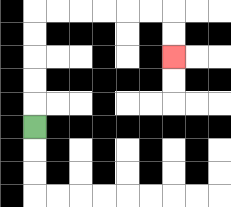{'start': '[1, 5]', 'end': '[7, 2]', 'path_directions': 'U,U,U,U,U,R,R,R,R,R,R,D,D', 'path_coordinates': '[[1, 5], [1, 4], [1, 3], [1, 2], [1, 1], [1, 0], [2, 0], [3, 0], [4, 0], [5, 0], [6, 0], [7, 0], [7, 1], [7, 2]]'}